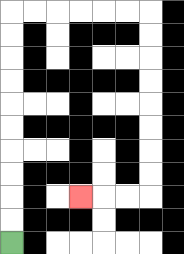{'start': '[0, 10]', 'end': '[3, 8]', 'path_directions': 'U,U,U,U,U,U,U,U,U,U,R,R,R,R,R,R,D,D,D,D,D,D,D,D,L,L,L', 'path_coordinates': '[[0, 10], [0, 9], [0, 8], [0, 7], [0, 6], [0, 5], [0, 4], [0, 3], [0, 2], [0, 1], [0, 0], [1, 0], [2, 0], [3, 0], [4, 0], [5, 0], [6, 0], [6, 1], [6, 2], [6, 3], [6, 4], [6, 5], [6, 6], [6, 7], [6, 8], [5, 8], [4, 8], [3, 8]]'}